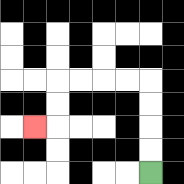{'start': '[6, 7]', 'end': '[1, 5]', 'path_directions': 'U,U,U,U,L,L,L,L,D,D,L', 'path_coordinates': '[[6, 7], [6, 6], [6, 5], [6, 4], [6, 3], [5, 3], [4, 3], [3, 3], [2, 3], [2, 4], [2, 5], [1, 5]]'}